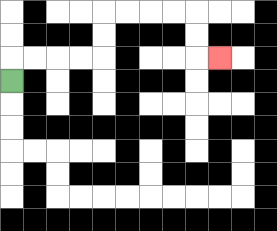{'start': '[0, 3]', 'end': '[9, 2]', 'path_directions': 'U,R,R,R,R,U,U,R,R,R,R,D,D,R', 'path_coordinates': '[[0, 3], [0, 2], [1, 2], [2, 2], [3, 2], [4, 2], [4, 1], [4, 0], [5, 0], [6, 0], [7, 0], [8, 0], [8, 1], [8, 2], [9, 2]]'}